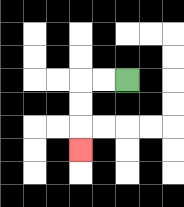{'start': '[5, 3]', 'end': '[3, 6]', 'path_directions': 'L,L,D,D,D', 'path_coordinates': '[[5, 3], [4, 3], [3, 3], [3, 4], [3, 5], [3, 6]]'}